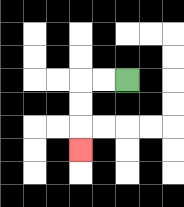{'start': '[5, 3]', 'end': '[3, 6]', 'path_directions': 'L,L,D,D,D', 'path_coordinates': '[[5, 3], [4, 3], [3, 3], [3, 4], [3, 5], [3, 6]]'}